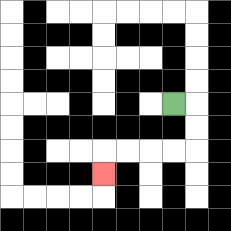{'start': '[7, 4]', 'end': '[4, 7]', 'path_directions': 'R,D,D,L,L,L,L,D', 'path_coordinates': '[[7, 4], [8, 4], [8, 5], [8, 6], [7, 6], [6, 6], [5, 6], [4, 6], [4, 7]]'}